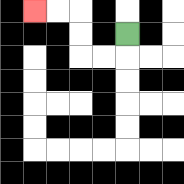{'start': '[5, 1]', 'end': '[1, 0]', 'path_directions': 'D,L,L,U,U,L,L', 'path_coordinates': '[[5, 1], [5, 2], [4, 2], [3, 2], [3, 1], [3, 0], [2, 0], [1, 0]]'}